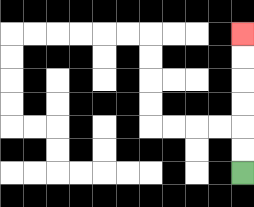{'start': '[10, 7]', 'end': '[10, 1]', 'path_directions': 'U,U,U,U,U,U', 'path_coordinates': '[[10, 7], [10, 6], [10, 5], [10, 4], [10, 3], [10, 2], [10, 1]]'}